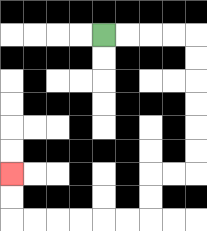{'start': '[4, 1]', 'end': '[0, 7]', 'path_directions': 'R,R,R,R,D,D,D,D,D,D,L,L,D,D,L,L,L,L,L,L,U,U', 'path_coordinates': '[[4, 1], [5, 1], [6, 1], [7, 1], [8, 1], [8, 2], [8, 3], [8, 4], [8, 5], [8, 6], [8, 7], [7, 7], [6, 7], [6, 8], [6, 9], [5, 9], [4, 9], [3, 9], [2, 9], [1, 9], [0, 9], [0, 8], [0, 7]]'}